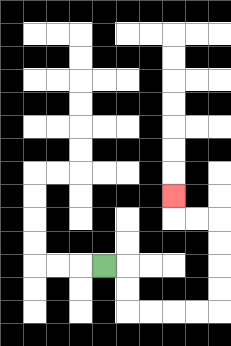{'start': '[4, 11]', 'end': '[7, 8]', 'path_directions': 'R,D,D,R,R,R,R,U,U,U,U,L,L,U', 'path_coordinates': '[[4, 11], [5, 11], [5, 12], [5, 13], [6, 13], [7, 13], [8, 13], [9, 13], [9, 12], [9, 11], [9, 10], [9, 9], [8, 9], [7, 9], [7, 8]]'}